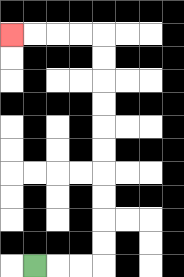{'start': '[1, 11]', 'end': '[0, 1]', 'path_directions': 'R,R,R,U,U,U,U,U,U,U,U,U,U,L,L,L,L', 'path_coordinates': '[[1, 11], [2, 11], [3, 11], [4, 11], [4, 10], [4, 9], [4, 8], [4, 7], [4, 6], [4, 5], [4, 4], [4, 3], [4, 2], [4, 1], [3, 1], [2, 1], [1, 1], [0, 1]]'}